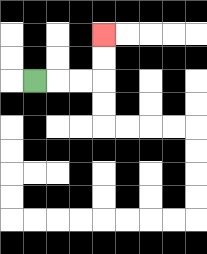{'start': '[1, 3]', 'end': '[4, 1]', 'path_directions': 'R,R,R,U,U', 'path_coordinates': '[[1, 3], [2, 3], [3, 3], [4, 3], [4, 2], [4, 1]]'}